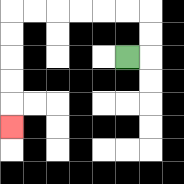{'start': '[5, 2]', 'end': '[0, 5]', 'path_directions': 'R,U,U,L,L,L,L,L,L,D,D,D,D,D', 'path_coordinates': '[[5, 2], [6, 2], [6, 1], [6, 0], [5, 0], [4, 0], [3, 0], [2, 0], [1, 0], [0, 0], [0, 1], [0, 2], [0, 3], [0, 4], [0, 5]]'}